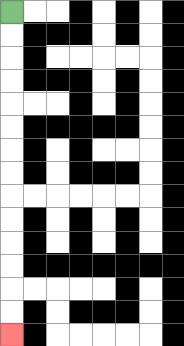{'start': '[0, 0]', 'end': '[0, 14]', 'path_directions': 'D,D,D,D,D,D,D,D,D,D,D,D,D,D', 'path_coordinates': '[[0, 0], [0, 1], [0, 2], [0, 3], [0, 4], [0, 5], [0, 6], [0, 7], [0, 8], [0, 9], [0, 10], [0, 11], [0, 12], [0, 13], [0, 14]]'}